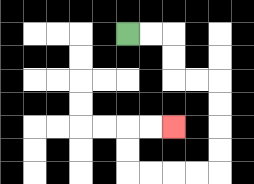{'start': '[5, 1]', 'end': '[7, 5]', 'path_directions': 'R,R,D,D,R,R,D,D,D,D,L,L,L,L,U,U,R,R', 'path_coordinates': '[[5, 1], [6, 1], [7, 1], [7, 2], [7, 3], [8, 3], [9, 3], [9, 4], [9, 5], [9, 6], [9, 7], [8, 7], [7, 7], [6, 7], [5, 7], [5, 6], [5, 5], [6, 5], [7, 5]]'}